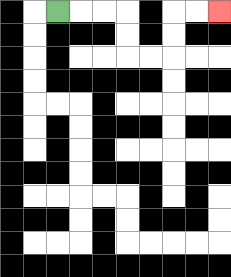{'start': '[2, 0]', 'end': '[9, 0]', 'path_directions': 'R,R,R,D,D,R,R,U,U,R,R', 'path_coordinates': '[[2, 0], [3, 0], [4, 0], [5, 0], [5, 1], [5, 2], [6, 2], [7, 2], [7, 1], [7, 0], [8, 0], [9, 0]]'}